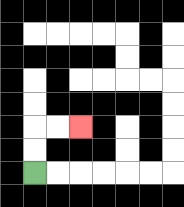{'start': '[1, 7]', 'end': '[3, 5]', 'path_directions': 'U,U,R,R', 'path_coordinates': '[[1, 7], [1, 6], [1, 5], [2, 5], [3, 5]]'}